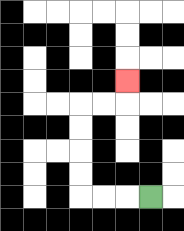{'start': '[6, 8]', 'end': '[5, 3]', 'path_directions': 'L,L,L,U,U,U,U,R,R,U', 'path_coordinates': '[[6, 8], [5, 8], [4, 8], [3, 8], [3, 7], [3, 6], [3, 5], [3, 4], [4, 4], [5, 4], [5, 3]]'}